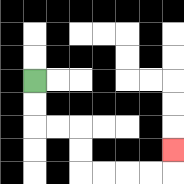{'start': '[1, 3]', 'end': '[7, 6]', 'path_directions': 'D,D,R,R,D,D,R,R,R,R,U', 'path_coordinates': '[[1, 3], [1, 4], [1, 5], [2, 5], [3, 5], [3, 6], [3, 7], [4, 7], [5, 7], [6, 7], [7, 7], [7, 6]]'}